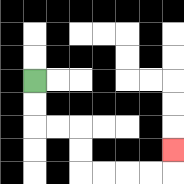{'start': '[1, 3]', 'end': '[7, 6]', 'path_directions': 'D,D,R,R,D,D,R,R,R,R,U', 'path_coordinates': '[[1, 3], [1, 4], [1, 5], [2, 5], [3, 5], [3, 6], [3, 7], [4, 7], [5, 7], [6, 7], [7, 7], [7, 6]]'}